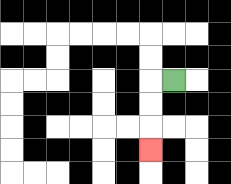{'start': '[7, 3]', 'end': '[6, 6]', 'path_directions': 'L,D,D,D', 'path_coordinates': '[[7, 3], [6, 3], [6, 4], [6, 5], [6, 6]]'}